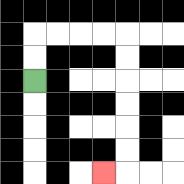{'start': '[1, 3]', 'end': '[4, 7]', 'path_directions': 'U,U,R,R,R,R,D,D,D,D,D,D,L', 'path_coordinates': '[[1, 3], [1, 2], [1, 1], [2, 1], [3, 1], [4, 1], [5, 1], [5, 2], [5, 3], [5, 4], [5, 5], [5, 6], [5, 7], [4, 7]]'}